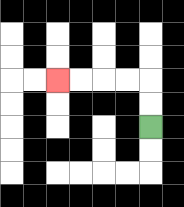{'start': '[6, 5]', 'end': '[2, 3]', 'path_directions': 'U,U,L,L,L,L', 'path_coordinates': '[[6, 5], [6, 4], [6, 3], [5, 3], [4, 3], [3, 3], [2, 3]]'}